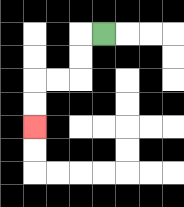{'start': '[4, 1]', 'end': '[1, 5]', 'path_directions': 'L,D,D,L,L,D,D', 'path_coordinates': '[[4, 1], [3, 1], [3, 2], [3, 3], [2, 3], [1, 3], [1, 4], [1, 5]]'}